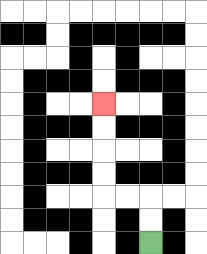{'start': '[6, 10]', 'end': '[4, 4]', 'path_directions': 'U,U,L,L,U,U,U,U', 'path_coordinates': '[[6, 10], [6, 9], [6, 8], [5, 8], [4, 8], [4, 7], [4, 6], [4, 5], [4, 4]]'}